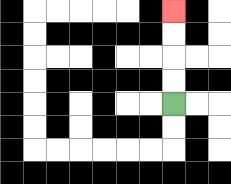{'start': '[7, 4]', 'end': '[7, 0]', 'path_directions': 'U,U,U,U', 'path_coordinates': '[[7, 4], [7, 3], [7, 2], [7, 1], [7, 0]]'}